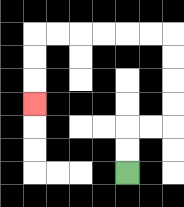{'start': '[5, 7]', 'end': '[1, 4]', 'path_directions': 'U,U,R,R,U,U,U,U,L,L,L,L,L,L,D,D,D', 'path_coordinates': '[[5, 7], [5, 6], [5, 5], [6, 5], [7, 5], [7, 4], [7, 3], [7, 2], [7, 1], [6, 1], [5, 1], [4, 1], [3, 1], [2, 1], [1, 1], [1, 2], [1, 3], [1, 4]]'}